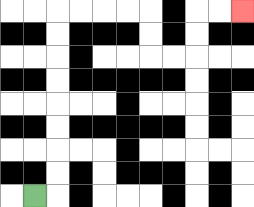{'start': '[1, 8]', 'end': '[10, 0]', 'path_directions': 'R,U,U,U,U,U,U,U,U,R,R,R,R,D,D,R,R,U,U,R,R', 'path_coordinates': '[[1, 8], [2, 8], [2, 7], [2, 6], [2, 5], [2, 4], [2, 3], [2, 2], [2, 1], [2, 0], [3, 0], [4, 0], [5, 0], [6, 0], [6, 1], [6, 2], [7, 2], [8, 2], [8, 1], [8, 0], [9, 0], [10, 0]]'}